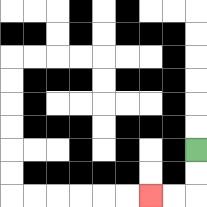{'start': '[8, 6]', 'end': '[6, 8]', 'path_directions': 'D,D,L,L', 'path_coordinates': '[[8, 6], [8, 7], [8, 8], [7, 8], [6, 8]]'}